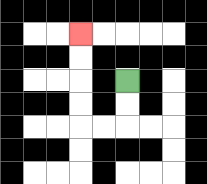{'start': '[5, 3]', 'end': '[3, 1]', 'path_directions': 'D,D,L,L,U,U,U,U', 'path_coordinates': '[[5, 3], [5, 4], [5, 5], [4, 5], [3, 5], [3, 4], [3, 3], [3, 2], [3, 1]]'}